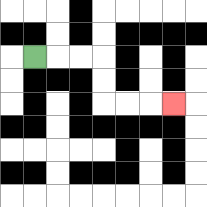{'start': '[1, 2]', 'end': '[7, 4]', 'path_directions': 'R,R,R,D,D,R,R,R', 'path_coordinates': '[[1, 2], [2, 2], [3, 2], [4, 2], [4, 3], [4, 4], [5, 4], [6, 4], [7, 4]]'}